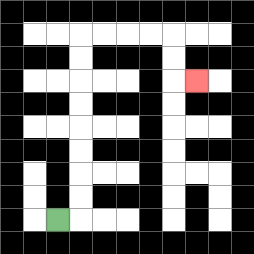{'start': '[2, 9]', 'end': '[8, 3]', 'path_directions': 'R,U,U,U,U,U,U,U,U,R,R,R,R,D,D,R', 'path_coordinates': '[[2, 9], [3, 9], [3, 8], [3, 7], [3, 6], [3, 5], [3, 4], [3, 3], [3, 2], [3, 1], [4, 1], [5, 1], [6, 1], [7, 1], [7, 2], [7, 3], [8, 3]]'}